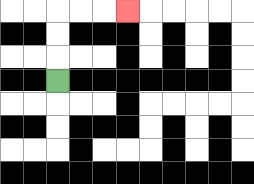{'start': '[2, 3]', 'end': '[5, 0]', 'path_directions': 'U,U,U,R,R,R', 'path_coordinates': '[[2, 3], [2, 2], [2, 1], [2, 0], [3, 0], [4, 0], [5, 0]]'}